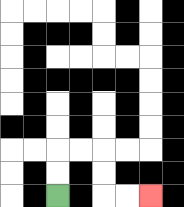{'start': '[2, 8]', 'end': '[6, 8]', 'path_directions': 'U,U,R,R,D,D,R,R', 'path_coordinates': '[[2, 8], [2, 7], [2, 6], [3, 6], [4, 6], [4, 7], [4, 8], [5, 8], [6, 8]]'}